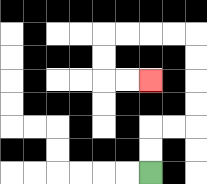{'start': '[6, 7]', 'end': '[6, 3]', 'path_directions': 'U,U,R,R,U,U,U,U,L,L,L,L,D,D,R,R', 'path_coordinates': '[[6, 7], [6, 6], [6, 5], [7, 5], [8, 5], [8, 4], [8, 3], [8, 2], [8, 1], [7, 1], [6, 1], [5, 1], [4, 1], [4, 2], [4, 3], [5, 3], [6, 3]]'}